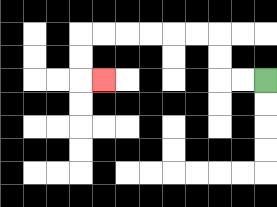{'start': '[11, 3]', 'end': '[4, 3]', 'path_directions': 'L,L,U,U,L,L,L,L,L,L,D,D,R', 'path_coordinates': '[[11, 3], [10, 3], [9, 3], [9, 2], [9, 1], [8, 1], [7, 1], [6, 1], [5, 1], [4, 1], [3, 1], [3, 2], [3, 3], [4, 3]]'}